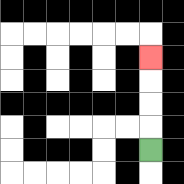{'start': '[6, 6]', 'end': '[6, 2]', 'path_directions': 'U,U,U,U', 'path_coordinates': '[[6, 6], [6, 5], [6, 4], [6, 3], [6, 2]]'}